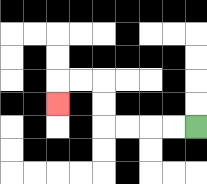{'start': '[8, 5]', 'end': '[2, 4]', 'path_directions': 'L,L,L,L,U,U,L,L,D', 'path_coordinates': '[[8, 5], [7, 5], [6, 5], [5, 5], [4, 5], [4, 4], [4, 3], [3, 3], [2, 3], [2, 4]]'}